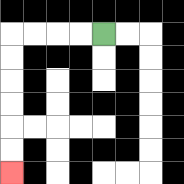{'start': '[4, 1]', 'end': '[0, 7]', 'path_directions': 'L,L,L,L,D,D,D,D,D,D', 'path_coordinates': '[[4, 1], [3, 1], [2, 1], [1, 1], [0, 1], [0, 2], [0, 3], [0, 4], [0, 5], [0, 6], [0, 7]]'}